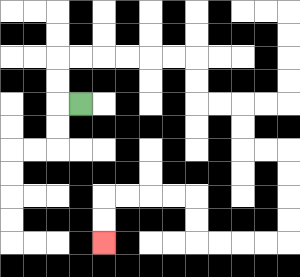{'start': '[3, 4]', 'end': '[4, 10]', 'path_directions': 'L,U,U,R,R,R,R,R,R,D,D,R,R,D,D,R,R,D,D,D,D,L,L,L,L,U,U,L,L,L,L,D,D', 'path_coordinates': '[[3, 4], [2, 4], [2, 3], [2, 2], [3, 2], [4, 2], [5, 2], [6, 2], [7, 2], [8, 2], [8, 3], [8, 4], [9, 4], [10, 4], [10, 5], [10, 6], [11, 6], [12, 6], [12, 7], [12, 8], [12, 9], [12, 10], [11, 10], [10, 10], [9, 10], [8, 10], [8, 9], [8, 8], [7, 8], [6, 8], [5, 8], [4, 8], [4, 9], [4, 10]]'}